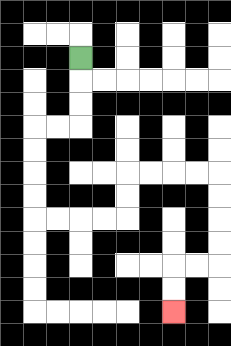{'start': '[3, 2]', 'end': '[7, 13]', 'path_directions': 'D,D,D,L,L,D,D,D,D,R,R,R,R,U,U,R,R,R,R,D,D,D,D,L,L,D,D', 'path_coordinates': '[[3, 2], [3, 3], [3, 4], [3, 5], [2, 5], [1, 5], [1, 6], [1, 7], [1, 8], [1, 9], [2, 9], [3, 9], [4, 9], [5, 9], [5, 8], [5, 7], [6, 7], [7, 7], [8, 7], [9, 7], [9, 8], [9, 9], [9, 10], [9, 11], [8, 11], [7, 11], [7, 12], [7, 13]]'}